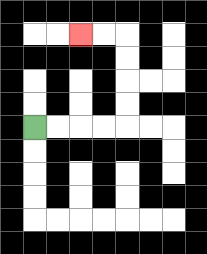{'start': '[1, 5]', 'end': '[3, 1]', 'path_directions': 'R,R,R,R,U,U,U,U,L,L', 'path_coordinates': '[[1, 5], [2, 5], [3, 5], [4, 5], [5, 5], [5, 4], [5, 3], [5, 2], [5, 1], [4, 1], [3, 1]]'}